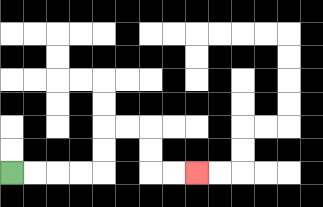{'start': '[0, 7]', 'end': '[8, 7]', 'path_directions': 'R,R,R,R,U,U,R,R,D,D,R,R', 'path_coordinates': '[[0, 7], [1, 7], [2, 7], [3, 7], [4, 7], [4, 6], [4, 5], [5, 5], [6, 5], [6, 6], [6, 7], [7, 7], [8, 7]]'}